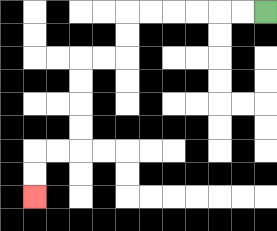{'start': '[11, 0]', 'end': '[1, 8]', 'path_directions': 'L,L,L,L,L,L,D,D,L,L,D,D,D,D,L,L,D,D', 'path_coordinates': '[[11, 0], [10, 0], [9, 0], [8, 0], [7, 0], [6, 0], [5, 0], [5, 1], [5, 2], [4, 2], [3, 2], [3, 3], [3, 4], [3, 5], [3, 6], [2, 6], [1, 6], [1, 7], [1, 8]]'}